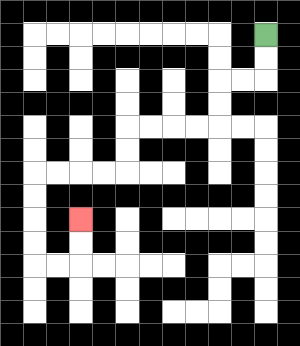{'start': '[11, 1]', 'end': '[3, 9]', 'path_directions': 'D,D,L,L,D,D,L,L,L,L,D,D,L,L,L,L,D,D,D,D,R,R,U,U', 'path_coordinates': '[[11, 1], [11, 2], [11, 3], [10, 3], [9, 3], [9, 4], [9, 5], [8, 5], [7, 5], [6, 5], [5, 5], [5, 6], [5, 7], [4, 7], [3, 7], [2, 7], [1, 7], [1, 8], [1, 9], [1, 10], [1, 11], [2, 11], [3, 11], [3, 10], [3, 9]]'}